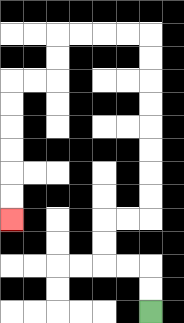{'start': '[6, 13]', 'end': '[0, 9]', 'path_directions': 'U,U,L,L,U,U,R,R,U,U,U,U,U,U,U,U,L,L,L,L,D,D,L,L,D,D,D,D,D,D', 'path_coordinates': '[[6, 13], [6, 12], [6, 11], [5, 11], [4, 11], [4, 10], [4, 9], [5, 9], [6, 9], [6, 8], [6, 7], [6, 6], [6, 5], [6, 4], [6, 3], [6, 2], [6, 1], [5, 1], [4, 1], [3, 1], [2, 1], [2, 2], [2, 3], [1, 3], [0, 3], [0, 4], [0, 5], [0, 6], [0, 7], [0, 8], [0, 9]]'}